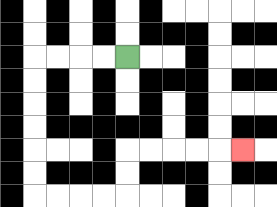{'start': '[5, 2]', 'end': '[10, 6]', 'path_directions': 'L,L,L,L,D,D,D,D,D,D,R,R,R,R,U,U,R,R,R,R,R', 'path_coordinates': '[[5, 2], [4, 2], [3, 2], [2, 2], [1, 2], [1, 3], [1, 4], [1, 5], [1, 6], [1, 7], [1, 8], [2, 8], [3, 8], [4, 8], [5, 8], [5, 7], [5, 6], [6, 6], [7, 6], [8, 6], [9, 6], [10, 6]]'}